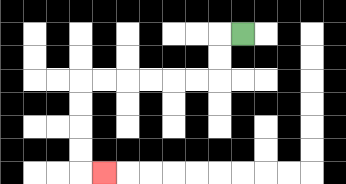{'start': '[10, 1]', 'end': '[4, 7]', 'path_directions': 'L,D,D,L,L,L,L,L,L,D,D,D,D,R', 'path_coordinates': '[[10, 1], [9, 1], [9, 2], [9, 3], [8, 3], [7, 3], [6, 3], [5, 3], [4, 3], [3, 3], [3, 4], [3, 5], [3, 6], [3, 7], [4, 7]]'}